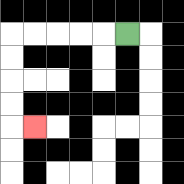{'start': '[5, 1]', 'end': '[1, 5]', 'path_directions': 'L,L,L,L,L,D,D,D,D,R', 'path_coordinates': '[[5, 1], [4, 1], [3, 1], [2, 1], [1, 1], [0, 1], [0, 2], [0, 3], [0, 4], [0, 5], [1, 5]]'}